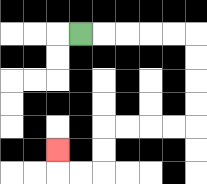{'start': '[3, 1]', 'end': '[2, 6]', 'path_directions': 'R,R,R,R,R,D,D,D,D,L,L,L,L,D,D,L,L,U', 'path_coordinates': '[[3, 1], [4, 1], [5, 1], [6, 1], [7, 1], [8, 1], [8, 2], [8, 3], [8, 4], [8, 5], [7, 5], [6, 5], [5, 5], [4, 5], [4, 6], [4, 7], [3, 7], [2, 7], [2, 6]]'}